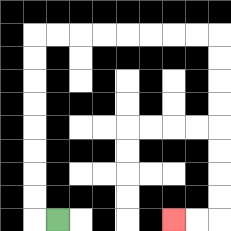{'start': '[2, 9]', 'end': '[7, 9]', 'path_directions': 'L,U,U,U,U,U,U,U,U,R,R,R,R,R,R,R,R,D,D,D,D,D,D,D,D,L,L', 'path_coordinates': '[[2, 9], [1, 9], [1, 8], [1, 7], [1, 6], [1, 5], [1, 4], [1, 3], [1, 2], [1, 1], [2, 1], [3, 1], [4, 1], [5, 1], [6, 1], [7, 1], [8, 1], [9, 1], [9, 2], [9, 3], [9, 4], [9, 5], [9, 6], [9, 7], [9, 8], [9, 9], [8, 9], [7, 9]]'}